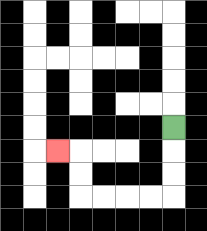{'start': '[7, 5]', 'end': '[2, 6]', 'path_directions': 'D,D,D,L,L,L,L,U,U,L', 'path_coordinates': '[[7, 5], [7, 6], [7, 7], [7, 8], [6, 8], [5, 8], [4, 8], [3, 8], [3, 7], [3, 6], [2, 6]]'}